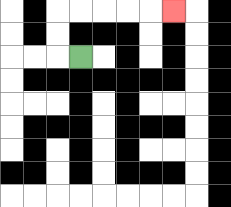{'start': '[3, 2]', 'end': '[7, 0]', 'path_directions': 'L,U,U,R,R,R,R,R', 'path_coordinates': '[[3, 2], [2, 2], [2, 1], [2, 0], [3, 0], [4, 0], [5, 0], [6, 0], [7, 0]]'}